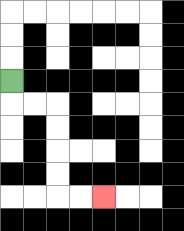{'start': '[0, 3]', 'end': '[4, 8]', 'path_directions': 'D,R,R,D,D,D,D,R,R', 'path_coordinates': '[[0, 3], [0, 4], [1, 4], [2, 4], [2, 5], [2, 6], [2, 7], [2, 8], [3, 8], [4, 8]]'}